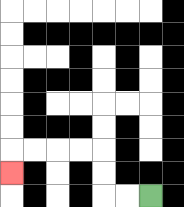{'start': '[6, 8]', 'end': '[0, 7]', 'path_directions': 'L,L,U,U,L,L,L,L,D', 'path_coordinates': '[[6, 8], [5, 8], [4, 8], [4, 7], [4, 6], [3, 6], [2, 6], [1, 6], [0, 6], [0, 7]]'}